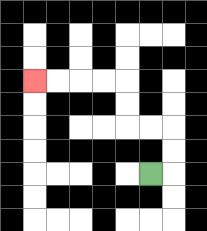{'start': '[6, 7]', 'end': '[1, 3]', 'path_directions': 'R,U,U,L,L,U,U,L,L,L,L', 'path_coordinates': '[[6, 7], [7, 7], [7, 6], [7, 5], [6, 5], [5, 5], [5, 4], [5, 3], [4, 3], [3, 3], [2, 3], [1, 3]]'}